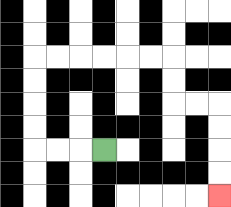{'start': '[4, 6]', 'end': '[9, 8]', 'path_directions': 'L,L,L,U,U,U,U,R,R,R,R,R,R,D,D,R,R,D,D,D,D', 'path_coordinates': '[[4, 6], [3, 6], [2, 6], [1, 6], [1, 5], [1, 4], [1, 3], [1, 2], [2, 2], [3, 2], [4, 2], [5, 2], [6, 2], [7, 2], [7, 3], [7, 4], [8, 4], [9, 4], [9, 5], [9, 6], [9, 7], [9, 8]]'}